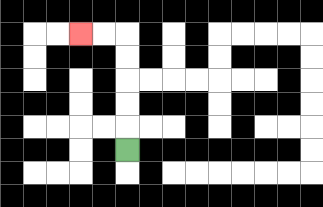{'start': '[5, 6]', 'end': '[3, 1]', 'path_directions': 'U,U,U,U,U,L,L', 'path_coordinates': '[[5, 6], [5, 5], [5, 4], [5, 3], [5, 2], [5, 1], [4, 1], [3, 1]]'}